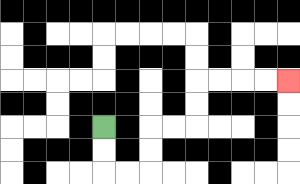{'start': '[4, 5]', 'end': '[12, 3]', 'path_directions': 'D,D,R,R,U,U,R,R,U,U,R,R,R,R', 'path_coordinates': '[[4, 5], [4, 6], [4, 7], [5, 7], [6, 7], [6, 6], [6, 5], [7, 5], [8, 5], [8, 4], [8, 3], [9, 3], [10, 3], [11, 3], [12, 3]]'}